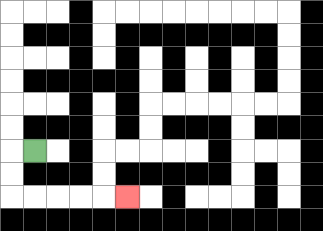{'start': '[1, 6]', 'end': '[5, 8]', 'path_directions': 'L,D,D,R,R,R,R,R', 'path_coordinates': '[[1, 6], [0, 6], [0, 7], [0, 8], [1, 8], [2, 8], [3, 8], [4, 8], [5, 8]]'}